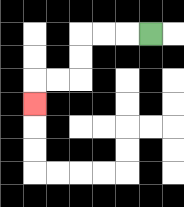{'start': '[6, 1]', 'end': '[1, 4]', 'path_directions': 'L,L,L,D,D,L,L,D', 'path_coordinates': '[[6, 1], [5, 1], [4, 1], [3, 1], [3, 2], [3, 3], [2, 3], [1, 3], [1, 4]]'}